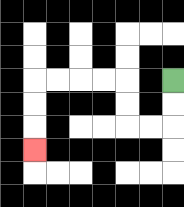{'start': '[7, 3]', 'end': '[1, 6]', 'path_directions': 'D,D,L,L,U,U,L,L,L,L,D,D,D', 'path_coordinates': '[[7, 3], [7, 4], [7, 5], [6, 5], [5, 5], [5, 4], [5, 3], [4, 3], [3, 3], [2, 3], [1, 3], [1, 4], [1, 5], [1, 6]]'}